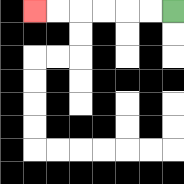{'start': '[7, 0]', 'end': '[1, 0]', 'path_directions': 'L,L,L,L,L,L', 'path_coordinates': '[[7, 0], [6, 0], [5, 0], [4, 0], [3, 0], [2, 0], [1, 0]]'}